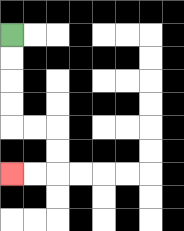{'start': '[0, 1]', 'end': '[0, 7]', 'path_directions': 'D,D,D,D,R,R,D,D,L,L', 'path_coordinates': '[[0, 1], [0, 2], [0, 3], [0, 4], [0, 5], [1, 5], [2, 5], [2, 6], [2, 7], [1, 7], [0, 7]]'}